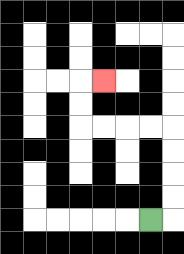{'start': '[6, 9]', 'end': '[4, 3]', 'path_directions': 'R,U,U,U,U,L,L,L,L,U,U,R', 'path_coordinates': '[[6, 9], [7, 9], [7, 8], [7, 7], [7, 6], [7, 5], [6, 5], [5, 5], [4, 5], [3, 5], [3, 4], [3, 3], [4, 3]]'}